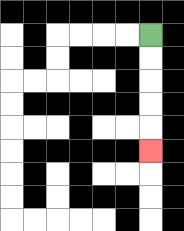{'start': '[6, 1]', 'end': '[6, 6]', 'path_directions': 'D,D,D,D,D', 'path_coordinates': '[[6, 1], [6, 2], [6, 3], [6, 4], [6, 5], [6, 6]]'}